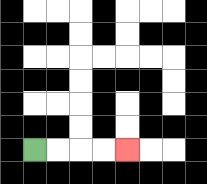{'start': '[1, 6]', 'end': '[5, 6]', 'path_directions': 'R,R,R,R', 'path_coordinates': '[[1, 6], [2, 6], [3, 6], [4, 6], [5, 6]]'}